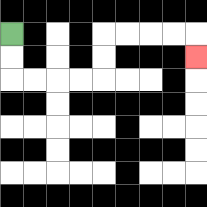{'start': '[0, 1]', 'end': '[8, 2]', 'path_directions': 'D,D,R,R,R,R,U,U,R,R,R,R,D', 'path_coordinates': '[[0, 1], [0, 2], [0, 3], [1, 3], [2, 3], [3, 3], [4, 3], [4, 2], [4, 1], [5, 1], [6, 1], [7, 1], [8, 1], [8, 2]]'}